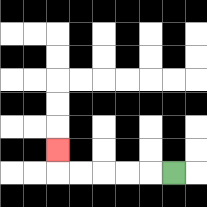{'start': '[7, 7]', 'end': '[2, 6]', 'path_directions': 'L,L,L,L,L,U', 'path_coordinates': '[[7, 7], [6, 7], [5, 7], [4, 7], [3, 7], [2, 7], [2, 6]]'}